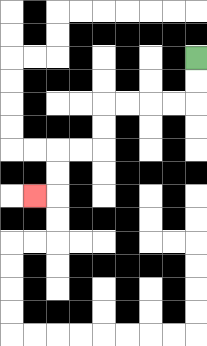{'start': '[8, 2]', 'end': '[1, 8]', 'path_directions': 'D,D,L,L,L,L,D,D,L,L,D,D,L', 'path_coordinates': '[[8, 2], [8, 3], [8, 4], [7, 4], [6, 4], [5, 4], [4, 4], [4, 5], [4, 6], [3, 6], [2, 6], [2, 7], [2, 8], [1, 8]]'}